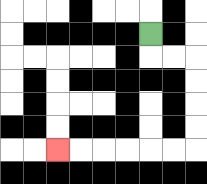{'start': '[6, 1]', 'end': '[2, 6]', 'path_directions': 'D,R,R,D,D,D,D,L,L,L,L,L,L', 'path_coordinates': '[[6, 1], [6, 2], [7, 2], [8, 2], [8, 3], [8, 4], [8, 5], [8, 6], [7, 6], [6, 6], [5, 6], [4, 6], [3, 6], [2, 6]]'}